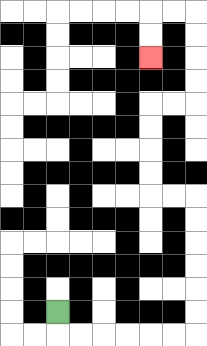{'start': '[2, 13]', 'end': '[6, 2]', 'path_directions': 'D,R,R,R,R,R,R,U,U,U,U,U,U,L,L,U,U,U,U,R,R,U,U,U,U,L,L,D,D', 'path_coordinates': '[[2, 13], [2, 14], [3, 14], [4, 14], [5, 14], [6, 14], [7, 14], [8, 14], [8, 13], [8, 12], [8, 11], [8, 10], [8, 9], [8, 8], [7, 8], [6, 8], [6, 7], [6, 6], [6, 5], [6, 4], [7, 4], [8, 4], [8, 3], [8, 2], [8, 1], [8, 0], [7, 0], [6, 0], [6, 1], [6, 2]]'}